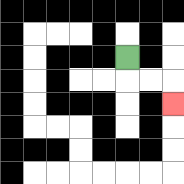{'start': '[5, 2]', 'end': '[7, 4]', 'path_directions': 'D,R,R,D', 'path_coordinates': '[[5, 2], [5, 3], [6, 3], [7, 3], [7, 4]]'}